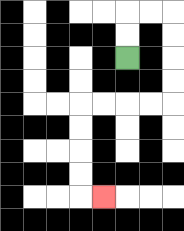{'start': '[5, 2]', 'end': '[4, 8]', 'path_directions': 'U,U,R,R,D,D,D,D,L,L,L,L,D,D,D,D,R', 'path_coordinates': '[[5, 2], [5, 1], [5, 0], [6, 0], [7, 0], [7, 1], [7, 2], [7, 3], [7, 4], [6, 4], [5, 4], [4, 4], [3, 4], [3, 5], [3, 6], [3, 7], [3, 8], [4, 8]]'}